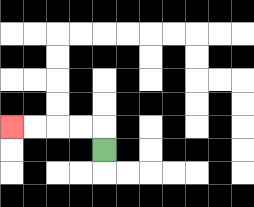{'start': '[4, 6]', 'end': '[0, 5]', 'path_directions': 'U,L,L,L,L', 'path_coordinates': '[[4, 6], [4, 5], [3, 5], [2, 5], [1, 5], [0, 5]]'}